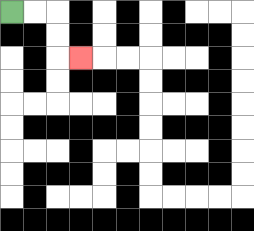{'start': '[0, 0]', 'end': '[3, 2]', 'path_directions': 'R,R,D,D,R', 'path_coordinates': '[[0, 0], [1, 0], [2, 0], [2, 1], [2, 2], [3, 2]]'}